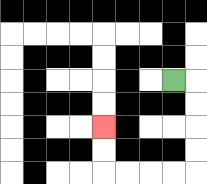{'start': '[7, 3]', 'end': '[4, 5]', 'path_directions': 'R,D,D,D,D,L,L,L,L,U,U', 'path_coordinates': '[[7, 3], [8, 3], [8, 4], [8, 5], [8, 6], [8, 7], [7, 7], [6, 7], [5, 7], [4, 7], [4, 6], [4, 5]]'}